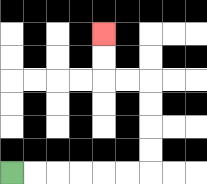{'start': '[0, 7]', 'end': '[4, 1]', 'path_directions': 'R,R,R,R,R,R,U,U,U,U,L,L,U,U', 'path_coordinates': '[[0, 7], [1, 7], [2, 7], [3, 7], [4, 7], [5, 7], [6, 7], [6, 6], [6, 5], [6, 4], [6, 3], [5, 3], [4, 3], [4, 2], [4, 1]]'}